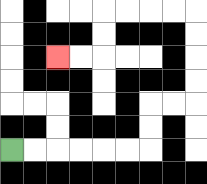{'start': '[0, 6]', 'end': '[2, 2]', 'path_directions': 'R,R,R,R,R,R,U,U,R,R,U,U,U,U,L,L,L,L,D,D,L,L', 'path_coordinates': '[[0, 6], [1, 6], [2, 6], [3, 6], [4, 6], [5, 6], [6, 6], [6, 5], [6, 4], [7, 4], [8, 4], [8, 3], [8, 2], [8, 1], [8, 0], [7, 0], [6, 0], [5, 0], [4, 0], [4, 1], [4, 2], [3, 2], [2, 2]]'}